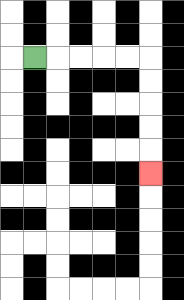{'start': '[1, 2]', 'end': '[6, 7]', 'path_directions': 'R,R,R,R,R,D,D,D,D,D', 'path_coordinates': '[[1, 2], [2, 2], [3, 2], [4, 2], [5, 2], [6, 2], [6, 3], [6, 4], [6, 5], [6, 6], [6, 7]]'}